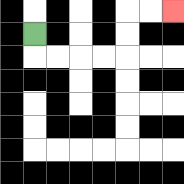{'start': '[1, 1]', 'end': '[7, 0]', 'path_directions': 'D,R,R,R,R,U,U,R,R', 'path_coordinates': '[[1, 1], [1, 2], [2, 2], [3, 2], [4, 2], [5, 2], [5, 1], [5, 0], [6, 0], [7, 0]]'}